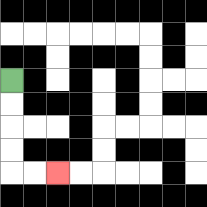{'start': '[0, 3]', 'end': '[2, 7]', 'path_directions': 'D,D,D,D,R,R', 'path_coordinates': '[[0, 3], [0, 4], [0, 5], [0, 6], [0, 7], [1, 7], [2, 7]]'}